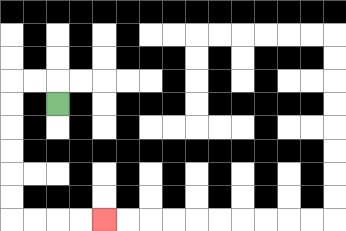{'start': '[2, 4]', 'end': '[4, 9]', 'path_directions': 'U,L,L,D,D,D,D,D,D,R,R,R,R', 'path_coordinates': '[[2, 4], [2, 3], [1, 3], [0, 3], [0, 4], [0, 5], [0, 6], [0, 7], [0, 8], [0, 9], [1, 9], [2, 9], [3, 9], [4, 9]]'}